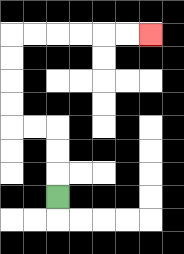{'start': '[2, 8]', 'end': '[6, 1]', 'path_directions': 'U,U,U,L,L,U,U,U,U,R,R,R,R,R,R', 'path_coordinates': '[[2, 8], [2, 7], [2, 6], [2, 5], [1, 5], [0, 5], [0, 4], [0, 3], [0, 2], [0, 1], [1, 1], [2, 1], [3, 1], [4, 1], [5, 1], [6, 1]]'}